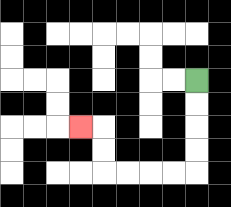{'start': '[8, 3]', 'end': '[3, 5]', 'path_directions': 'D,D,D,D,L,L,L,L,U,U,L', 'path_coordinates': '[[8, 3], [8, 4], [8, 5], [8, 6], [8, 7], [7, 7], [6, 7], [5, 7], [4, 7], [4, 6], [4, 5], [3, 5]]'}